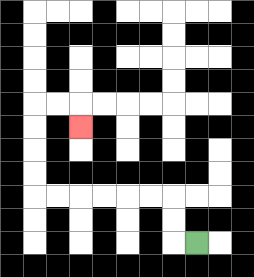{'start': '[8, 10]', 'end': '[3, 5]', 'path_directions': 'L,U,U,L,L,L,L,L,L,U,U,U,U,R,R,D', 'path_coordinates': '[[8, 10], [7, 10], [7, 9], [7, 8], [6, 8], [5, 8], [4, 8], [3, 8], [2, 8], [1, 8], [1, 7], [1, 6], [1, 5], [1, 4], [2, 4], [3, 4], [3, 5]]'}